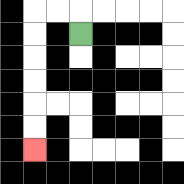{'start': '[3, 1]', 'end': '[1, 6]', 'path_directions': 'U,L,L,D,D,D,D,D,D', 'path_coordinates': '[[3, 1], [3, 0], [2, 0], [1, 0], [1, 1], [1, 2], [1, 3], [1, 4], [1, 5], [1, 6]]'}